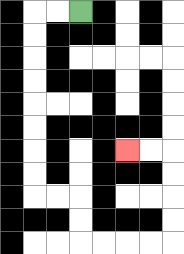{'start': '[3, 0]', 'end': '[5, 6]', 'path_directions': 'L,L,D,D,D,D,D,D,D,D,R,R,D,D,R,R,R,R,U,U,U,U,L,L', 'path_coordinates': '[[3, 0], [2, 0], [1, 0], [1, 1], [1, 2], [1, 3], [1, 4], [1, 5], [1, 6], [1, 7], [1, 8], [2, 8], [3, 8], [3, 9], [3, 10], [4, 10], [5, 10], [6, 10], [7, 10], [7, 9], [7, 8], [7, 7], [7, 6], [6, 6], [5, 6]]'}